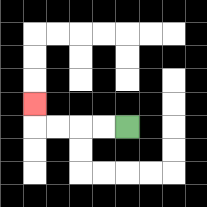{'start': '[5, 5]', 'end': '[1, 4]', 'path_directions': 'L,L,L,L,U', 'path_coordinates': '[[5, 5], [4, 5], [3, 5], [2, 5], [1, 5], [1, 4]]'}